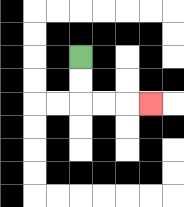{'start': '[3, 2]', 'end': '[6, 4]', 'path_directions': 'D,D,R,R,R', 'path_coordinates': '[[3, 2], [3, 3], [3, 4], [4, 4], [5, 4], [6, 4]]'}